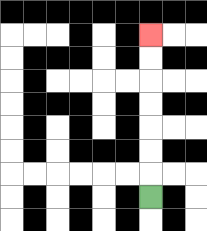{'start': '[6, 8]', 'end': '[6, 1]', 'path_directions': 'U,U,U,U,U,U,U', 'path_coordinates': '[[6, 8], [6, 7], [6, 6], [6, 5], [6, 4], [6, 3], [6, 2], [6, 1]]'}